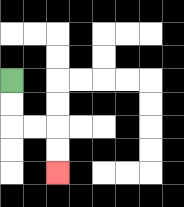{'start': '[0, 3]', 'end': '[2, 7]', 'path_directions': 'D,D,R,R,D,D', 'path_coordinates': '[[0, 3], [0, 4], [0, 5], [1, 5], [2, 5], [2, 6], [2, 7]]'}